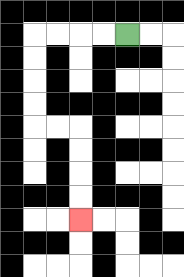{'start': '[5, 1]', 'end': '[3, 9]', 'path_directions': 'L,L,L,L,D,D,D,D,R,R,D,D,D,D', 'path_coordinates': '[[5, 1], [4, 1], [3, 1], [2, 1], [1, 1], [1, 2], [1, 3], [1, 4], [1, 5], [2, 5], [3, 5], [3, 6], [3, 7], [3, 8], [3, 9]]'}